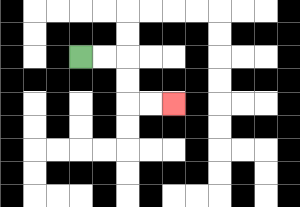{'start': '[3, 2]', 'end': '[7, 4]', 'path_directions': 'R,R,D,D,R,R', 'path_coordinates': '[[3, 2], [4, 2], [5, 2], [5, 3], [5, 4], [6, 4], [7, 4]]'}